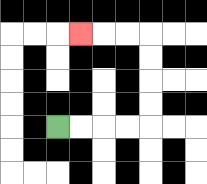{'start': '[2, 5]', 'end': '[3, 1]', 'path_directions': 'R,R,R,R,U,U,U,U,L,L,L', 'path_coordinates': '[[2, 5], [3, 5], [4, 5], [5, 5], [6, 5], [6, 4], [6, 3], [6, 2], [6, 1], [5, 1], [4, 1], [3, 1]]'}